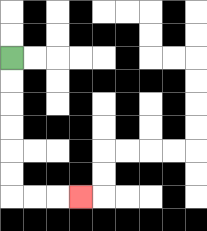{'start': '[0, 2]', 'end': '[3, 8]', 'path_directions': 'D,D,D,D,D,D,R,R,R', 'path_coordinates': '[[0, 2], [0, 3], [0, 4], [0, 5], [0, 6], [0, 7], [0, 8], [1, 8], [2, 8], [3, 8]]'}